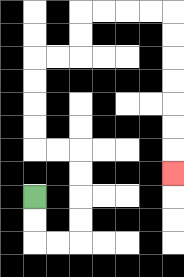{'start': '[1, 8]', 'end': '[7, 7]', 'path_directions': 'D,D,R,R,U,U,U,U,L,L,U,U,U,U,R,R,U,U,R,R,R,R,D,D,D,D,D,D,D', 'path_coordinates': '[[1, 8], [1, 9], [1, 10], [2, 10], [3, 10], [3, 9], [3, 8], [3, 7], [3, 6], [2, 6], [1, 6], [1, 5], [1, 4], [1, 3], [1, 2], [2, 2], [3, 2], [3, 1], [3, 0], [4, 0], [5, 0], [6, 0], [7, 0], [7, 1], [7, 2], [7, 3], [7, 4], [7, 5], [7, 6], [7, 7]]'}